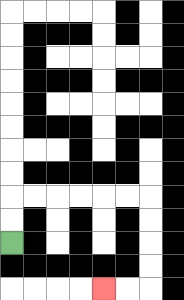{'start': '[0, 10]', 'end': '[4, 12]', 'path_directions': 'U,U,R,R,R,R,R,R,D,D,D,D,L,L', 'path_coordinates': '[[0, 10], [0, 9], [0, 8], [1, 8], [2, 8], [3, 8], [4, 8], [5, 8], [6, 8], [6, 9], [6, 10], [6, 11], [6, 12], [5, 12], [4, 12]]'}